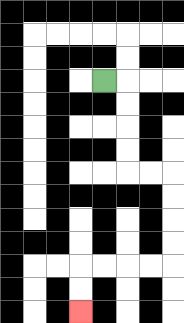{'start': '[4, 3]', 'end': '[3, 13]', 'path_directions': 'R,D,D,D,D,R,R,D,D,D,D,L,L,L,L,D,D', 'path_coordinates': '[[4, 3], [5, 3], [5, 4], [5, 5], [5, 6], [5, 7], [6, 7], [7, 7], [7, 8], [7, 9], [7, 10], [7, 11], [6, 11], [5, 11], [4, 11], [3, 11], [3, 12], [3, 13]]'}